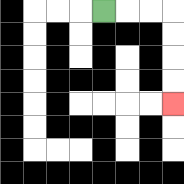{'start': '[4, 0]', 'end': '[7, 4]', 'path_directions': 'R,R,R,D,D,D,D', 'path_coordinates': '[[4, 0], [5, 0], [6, 0], [7, 0], [7, 1], [7, 2], [7, 3], [7, 4]]'}